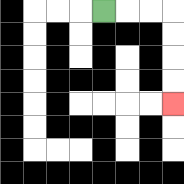{'start': '[4, 0]', 'end': '[7, 4]', 'path_directions': 'R,R,R,D,D,D,D', 'path_coordinates': '[[4, 0], [5, 0], [6, 0], [7, 0], [7, 1], [7, 2], [7, 3], [7, 4]]'}